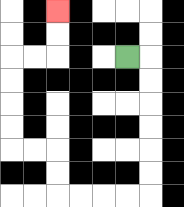{'start': '[5, 2]', 'end': '[2, 0]', 'path_directions': 'R,D,D,D,D,D,D,L,L,L,L,U,U,L,L,U,U,U,U,R,R,U,U', 'path_coordinates': '[[5, 2], [6, 2], [6, 3], [6, 4], [6, 5], [6, 6], [6, 7], [6, 8], [5, 8], [4, 8], [3, 8], [2, 8], [2, 7], [2, 6], [1, 6], [0, 6], [0, 5], [0, 4], [0, 3], [0, 2], [1, 2], [2, 2], [2, 1], [2, 0]]'}